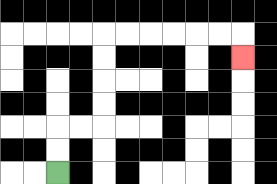{'start': '[2, 7]', 'end': '[10, 2]', 'path_directions': 'U,U,R,R,U,U,U,U,R,R,R,R,R,R,D', 'path_coordinates': '[[2, 7], [2, 6], [2, 5], [3, 5], [4, 5], [4, 4], [4, 3], [4, 2], [4, 1], [5, 1], [6, 1], [7, 1], [8, 1], [9, 1], [10, 1], [10, 2]]'}